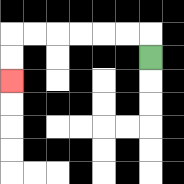{'start': '[6, 2]', 'end': '[0, 3]', 'path_directions': 'U,L,L,L,L,L,L,D,D', 'path_coordinates': '[[6, 2], [6, 1], [5, 1], [4, 1], [3, 1], [2, 1], [1, 1], [0, 1], [0, 2], [0, 3]]'}